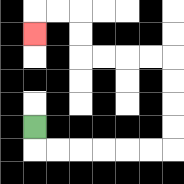{'start': '[1, 5]', 'end': '[1, 1]', 'path_directions': 'D,R,R,R,R,R,R,U,U,U,U,L,L,L,L,U,U,L,L,D', 'path_coordinates': '[[1, 5], [1, 6], [2, 6], [3, 6], [4, 6], [5, 6], [6, 6], [7, 6], [7, 5], [7, 4], [7, 3], [7, 2], [6, 2], [5, 2], [4, 2], [3, 2], [3, 1], [3, 0], [2, 0], [1, 0], [1, 1]]'}